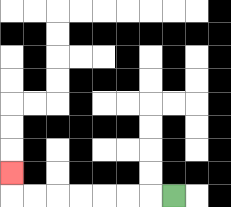{'start': '[7, 8]', 'end': '[0, 7]', 'path_directions': 'L,L,L,L,L,L,L,U', 'path_coordinates': '[[7, 8], [6, 8], [5, 8], [4, 8], [3, 8], [2, 8], [1, 8], [0, 8], [0, 7]]'}